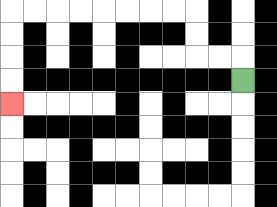{'start': '[10, 3]', 'end': '[0, 4]', 'path_directions': 'U,L,L,U,U,L,L,L,L,L,L,L,L,D,D,D,D', 'path_coordinates': '[[10, 3], [10, 2], [9, 2], [8, 2], [8, 1], [8, 0], [7, 0], [6, 0], [5, 0], [4, 0], [3, 0], [2, 0], [1, 0], [0, 0], [0, 1], [0, 2], [0, 3], [0, 4]]'}